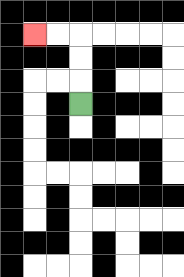{'start': '[3, 4]', 'end': '[1, 1]', 'path_directions': 'U,U,U,L,L', 'path_coordinates': '[[3, 4], [3, 3], [3, 2], [3, 1], [2, 1], [1, 1]]'}